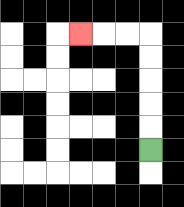{'start': '[6, 6]', 'end': '[3, 1]', 'path_directions': 'U,U,U,U,U,L,L,L', 'path_coordinates': '[[6, 6], [6, 5], [6, 4], [6, 3], [6, 2], [6, 1], [5, 1], [4, 1], [3, 1]]'}